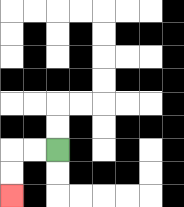{'start': '[2, 6]', 'end': '[0, 8]', 'path_directions': 'L,L,D,D', 'path_coordinates': '[[2, 6], [1, 6], [0, 6], [0, 7], [0, 8]]'}